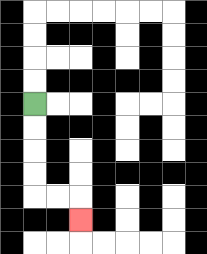{'start': '[1, 4]', 'end': '[3, 9]', 'path_directions': 'D,D,D,D,R,R,D', 'path_coordinates': '[[1, 4], [1, 5], [1, 6], [1, 7], [1, 8], [2, 8], [3, 8], [3, 9]]'}